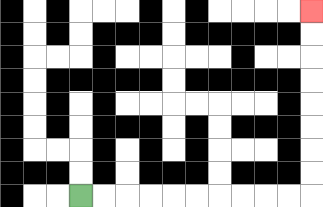{'start': '[3, 8]', 'end': '[13, 0]', 'path_directions': 'R,R,R,R,R,R,R,R,R,R,U,U,U,U,U,U,U,U', 'path_coordinates': '[[3, 8], [4, 8], [5, 8], [6, 8], [7, 8], [8, 8], [9, 8], [10, 8], [11, 8], [12, 8], [13, 8], [13, 7], [13, 6], [13, 5], [13, 4], [13, 3], [13, 2], [13, 1], [13, 0]]'}